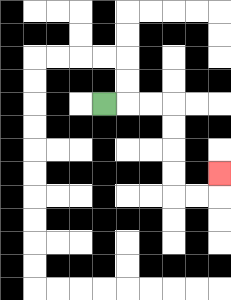{'start': '[4, 4]', 'end': '[9, 7]', 'path_directions': 'R,R,R,D,D,D,D,R,R,U', 'path_coordinates': '[[4, 4], [5, 4], [6, 4], [7, 4], [7, 5], [7, 6], [7, 7], [7, 8], [8, 8], [9, 8], [9, 7]]'}